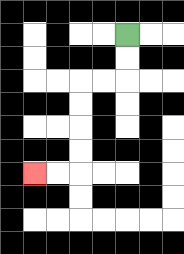{'start': '[5, 1]', 'end': '[1, 7]', 'path_directions': 'D,D,L,L,D,D,D,D,L,L', 'path_coordinates': '[[5, 1], [5, 2], [5, 3], [4, 3], [3, 3], [3, 4], [3, 5], [3, 6], [3, 7], [2, 7], [1, 7]]'}